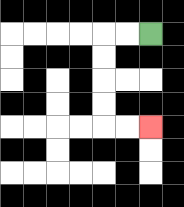{'start': '[6, 1]', 'end': '[6, 5]', 'path_directions': 'L,L,D,D,D,D,R,R', 'path_coordinates': '[[6, 1], [5, 1], [4, 1], [4, 2], [4, 3], [4, 4], [4, 5], [5, 5], [6, 5]]'}